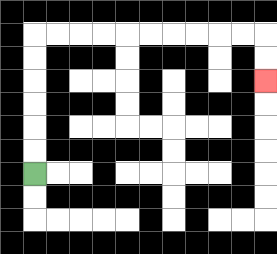{'start': '[1, 7]', 'end': '[11, 3]', 'path_directions': 'U,U,U,U,U,U,R,R,R,R,R,R,R,R,R,R,D,D', 'path_coordinates': '[[1, 7], [1, 6], [1, 5], [1, 4], [1, 3], [1, 2], [1, 1], [2, 1], [3, 1], [4, 1], [5, 1], [6, 1], [7, 1], [8, 1], [9, 1], [10, 1], [11, 1], [11, 2], [11, 3]]'}